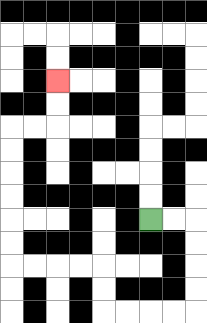{'start': '[6, 9]', 'end': '[2, 3]', 'path_directions': 'R,R,D,D,D,D,L,L,L,L,U,U,L,L,L,L,U,U,U,U,U,U,R,R,U,U', 'path_coordinates': '[[6, 9], [7, 9], [8, 9], [8, 10], [8, 11], [8, 12], [8, 13], [7, 13], [6, 13], [5, 13], [4, 13], [4, 12], [4, 11], [3, 11], [2, 11], [1, 11], [0, 11], [0, 10], [0, 9], [0, 8], [0, 7], [0, 6], [0, 5], [1, 5], [2, 5], [2, 4], [2, 3]]'}